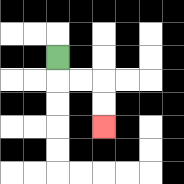{'start': '[2, 2]', 'end': '[4, 5]', 'path_directions': 'D,R,R,D,D', 'path_coordinates': '[[2, 2], [2, 3], [3, 3], [4, 3], [4, 4], [4, 5]]'}